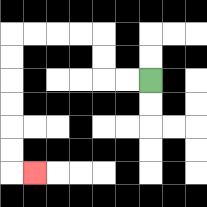{'start': '[6, 3]', 'end': '[1, 7]', 'path_directions': 'L,L,U,U,L,L,L,L,D,D,D,D,D,D,R', 'path_coordinates': '[[6, 3], [5, 3], [4, 3], [4, 2], [4, 1], [3, 1], [2, 1], [1, 1], [0, 1], [0, 2], [0, 3], [0, 4], [0, 5], [0, 6], [0, 7], [1, 7]]'}